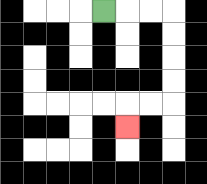{'start': '[4, 0]', 'end': '[5, 5]', 'path_directions': 'R,R,R,D,D,D,D,L,L,D', 'path_coordinates': '[[4, 0], [5, 0], [6, 0], [7, 0], [7, 1], [7, 2], [7, 3], [7, 4], [6, 4], [5, 4], [5, 5]]'}